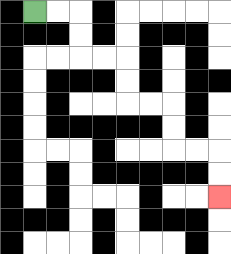{'start': '[1, 0]', 'end': '[9, 8]', 'path_directions': 'R,R,D,D,R,R,D,D,R,R,D,D,R,R,D,D', 'path_coordinates': '[[1, 0], [2, 0], [3, 0], [3, 1], [3, 2], [4, 2], [5, 2], [5, 3], [5, 4], [6, 4], [7, 4], [7, 5], [7, 6], [8, 6], [9, 6], [9, 7], [9, 8]]'}